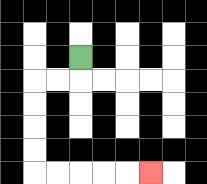{'start': '[3, 2]', 'end': '[6, 7]', 'path_directions': 'D,L,L,D,D,D,D,R,R,R,R,R', 'path_coordinates': '[[3, 2], [3, 3], [2, 3], [1, 3], [1, 4], [1, 5], [1, 6], [1, 7], [2, 7], [3, 7], [4, 7], [5, 7], [6, 7]]'}